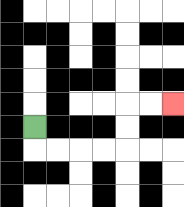{'start': '[1, 5]', 'end': '[7, 4]', 'path_directions': 'D,R,R,R,R,U,U,R,R', 'path_coordinates': '[[1, 5], [1, 6], [2, 6], [3, 6], [4, 6], [5, 6], [5, 5], [5, 4], [6, 4], [7, 4]]'}